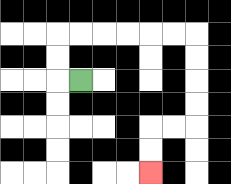{'start': '[3, 3]', 'end': '[6, 7]', 'path_directions': 'L,U,U,R,R,R,R,R,R,D,D,D,D,L,L,D,D', 'path_coordinates': '[[3, 3], [2, 3], [2, 2], [2, 1], [3, 1], [4, 1], [5, 1], [6, 1], [7, 1], [8, 1], [8, 2], [8, 3], [8, 4], [8, 5], [7, 5], [6, 5], [6, 6], [6, 7]]'}